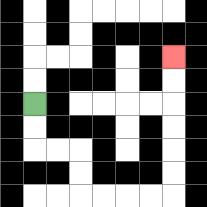{'start': '[1, 4]', 'end': '[7, 2]', 'path_directions': 'D,D,R,R,D,D,R,R,R,R,U,U,U,U,U,U', 'path_coordinates': '[[1, 4], [1, 5], [1, 6], [2, 6], [3, 6], [3, 7], [3, 8], [4, 8], [5, 8], [6, 8], [7, 8], [7, 7], [7, 6], [7, 5], [7, 4], [7, 3], [7, 2]]'}